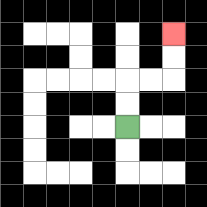{'start': '[5, 5]', 'end': '[7, 1]', 'path_directions': 'U,U,R,R,U,U', 'path_coordinates': '[[5, 5], [5, 4], [5, 3], [6, 3], [7, 3], [7, 2], [7, 1]]'}